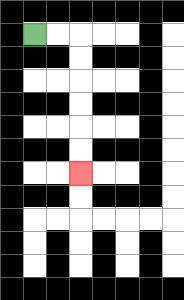{'start': '[1, 1]', 'end': '[3, 7]', 'path_directions': 'R,R,D,D,D,D,D,D', 'path_coordinates': '[[1, 1], [2, 1], [3, 1], [3, 2], [3, 3], [3, 4], [3, 5], [3, 6], [3, 7]]'}